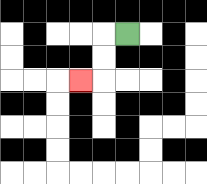{'start': '[5, 1]', 'end': '[3, 3]', 'path_directions': 'L,D,D,L', 'path_coordinates': '[[5, 1], [4, 1], [4, 2], [4, 3], [3, 3]]'}